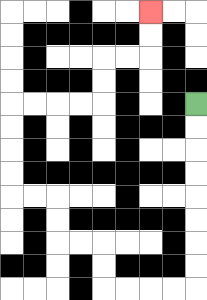{'start': '[8, 4]', 'end': '[6, 0]', 'path_directions': 'D,D,D,D,D,D,D,D,L,L,L,L,U,U,L,L,U,U,L,L,U,U,U,U,R,R,R,R,U,U,R,R,U,U', 'path_coordinates': '[[8, 4], [8, 5], [8, 6], [8, 7], [8, 8], [8, 9], [8, 10], [8, 11], [8, 12], [7, 12], [6, 12], [5, 12], [4, 12], [4, 11], [4, 10], [3, 10], [2, 10], [2, 9], [2, 8], [1, 8], [0, 8], [0, 7], [0, 6], [0, 5], [0, 4], [1, 4], [2, 4], [3, 4], [4, 4], [4, 3], [4, 2], [5, 2], [6, 2], [6, 1], [6, 0]]'}